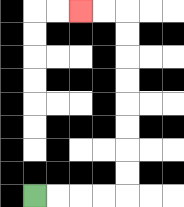{'start': '[1, 8]', 'end': '[3, 0]', 'path_directions': 'R,R,R,R,U,U,U,U,U,U,U,U,L,L', 'path_coordinates': '[[1, 8], [2, 8], [3, 8], [4, 8], [5, 8], [5, 7], [5, 6], [5, 5], [5, 4], [5, 3], [5, 2], [5, 1], [5, 0], [4, 0], [3, 0]]'}